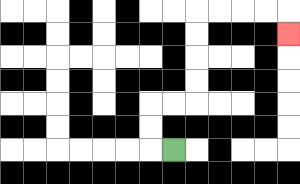{'start': '[7, 6]', 'end': '[12, 1]', 'path_directions': 'L,U,U,R,R,U,U,U,U,R,R,R,R,D', 'path_coordinates': '[[7, 6], [6, 6], [6, 5], [6, 4], [7, 4], [8, 4], [8, 3], [8, 2], [8, 1], [8, 0], [9, 0], [10, 0], [11, 0], [12, 0], [12, 1]]'}